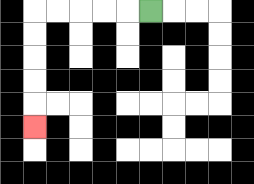{'start': '[6, 0]', 'end': '[1, 5]', 'path_directions': 'L,L,L,L,L,D,D,D,D,D', 'path_coordinates': '[[6, 0], [5, 0], [4, 0], [3, 0], [2, 0], [1, 0], [1, 1], [1, 2], [1, 3], [1, 4], [1, 5]]'}